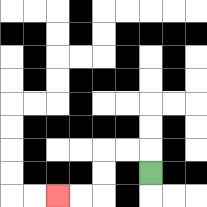{'start': '[6, 7]', 'end': '[2, 8]', 'path_directions': 'U,L,L,D,D,L,L', 'path_coordinates': '[[6, 7], [6, 6], [5, 6], [4, 6], [4, 7], [4, 8], [3, 8], [2, 8]]'}